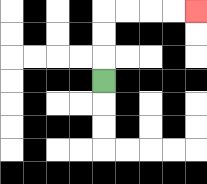{'start': '[4, 3]', 'end': '[8, 0]', 'path_directions': 'U,U,U,R,R,R,R', 'path_coordinates': '[[4, 3], [4, 2], [4, 1], [4, 0], [5, 0], [6, 0], [7, 0], [8, 0]]'}